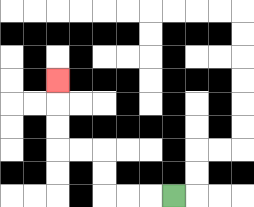{'start': '[7, 8]', 'end': '[2, 3]', 'path_directions': 'L,L,L,U,U,L,L,U,U,U', 'path_coordinates': '[[7, 8], [6, 8], [5, 8], [4, 8], [4, 7], [4, 6], [3, 6], [2, 6], [2, 5], [2, 4], [2, 3]]'}